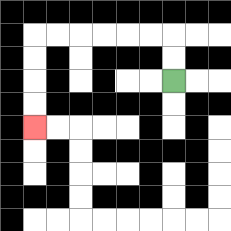{'start': '[7, 3]', 'end': '[1, 5]', 'path_directions': 'U,U,L,L,L,L,L,L,D,D,D,D', 'path_coordinates': '[[7, 3], [7, 2], [7, 1], [6, 1], [5, 1], [4, 1], [3, 1], [2, 1], [1, 1], [1, 2], [1, 3], [1, 4], [1, 5]]'}